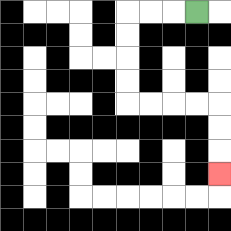{'start': '[8, 0]', 'end': '[9, 7]', 'path_directions': 'L,L,L,D,D,D,D,R,R,R,R,D,D,D', 'path_coordinates': '[[8, 0], [7, 0], [6, 0], [5, 0], [5, 1], [5, 2], [5, 3], [5, 4], [6, 4], [7, 4], [8, 4], [9, 4], [9, 5], [9, 6], [9, 7]]'}